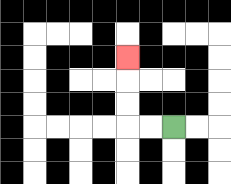{'start': '[7, 5]', 'end': '[5, 2]', 'path_directions': 'L,L,U,U,U', 'path_coordinates': '[[7, 5], [6, 5], [5, 5], [5, 4], [5, 3], [5, 2]]'}